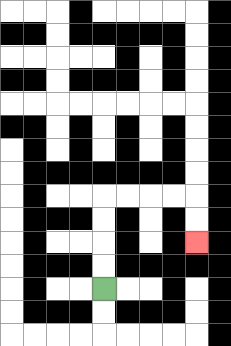{'start': '[4, 12]', 'end': '[8, 10]', 'path_directions': 'U,U,U,U,R,R,R,R,D,D', 'path_coordinates': '[[4, 12], [4, 11], [4, 10], [4, 9], [4, 8], [5, 8], [6, 8], [7, 8], [8, 8], [8, 9], [8, 10]]'}